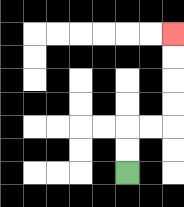{'start': '[5, 7]', 'end': '[7, 1]', 'path_directions': 'U,U,R,R,U,U,U,U', 'path_coordinates': '[[5, 7], [5, 6], [5, 5], [6, 5], [7, 5], [7, 4], [7, 3], [7, 2], [7, 1]]'}